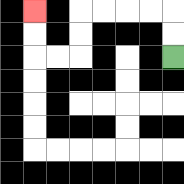{'start': '[7, 2]', 'end': '[1, 0]', 'path_directions': 'U,U,L,L,L,L,D,D,L,L,U,U', 'path_coordinates': '[[7, 2], [7, 1], [7, 0], [6, 0], [5, 0], [4, 0], [3, 0], [3, 1], [3, 2], [2, 2], [1, 2], [1, 1], [1, 0]]'}